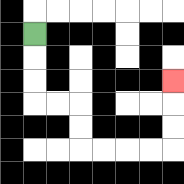{'start': '[1, 1]', 'end': '[7, 3]', 'path_directions': 'D,D,D,R,R,D,D,R,R,R,R,U,U,U', 'path_coordinates': '[[1, 1], [1, 2], [1, 3], [1, 4], [2, 4], [3, 4], [3, 5], [3, 6], [4, 6], [5, 6], [6, 6], [7, 6], [7, 5], [7, 4], [7, 3]]'}